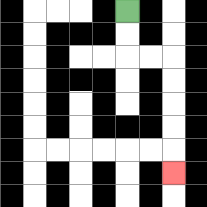{'start': '[5, 0]', 'end': '[7, 7]', 'path_directions': 'D,D,R,R,D,D,D,D,D', 'path_coordinates': '[[5, 0], [5, 1], [5, 2], [6, 2], [7, 2], [7, 3], [7, 4], [7, 5], [7, 6], [7, 7]]'}